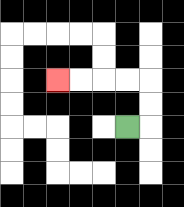{'start': '[5, 5]', 'end': '[2, 3]', 'path_directions': 'R,U,U,L,L,L,L', 'path_coordinates': '[[5, 5], [6, 5], [6, 4], [6, 3], [5, 3], [4, 3], [3, 3], [2, 3]]'}